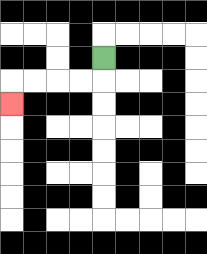{'start': '[4, 2]', 'end': '[0, 4]', 'path_directions': 'D,L,L,L,L,D', 'path_coordinates': '[[4, 2], [4, 3], [3, 3], [2, 3], [1, 3], [0, 3], [0, 4]]'}